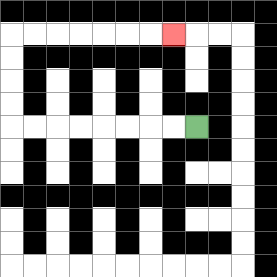{'start': '[8, 5]', 'end': '[7, 1]', 'path_directions': 'L,L,L,L,L,L,L,L,U,U,U,U,R,R,R,R,R,R,R', 'path_coordinates': '[[8, 5], [7, 5], [6, 5], [5, 5], [4, 5], [3, 5], [2, 5], [1, 5], [0, 5], [0, 4], [0, 3], [0, 2], [0, 1], [1, 1], [2, 1], [3, 1], [4, 1], [5, 1], [6, 1], [7, 1]]'}